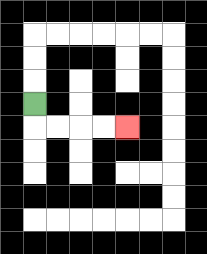{'start': '[1, 4]', 'end': '[5, 5]', 'path_directions': 'D,R,R,R,R', 'path_coordinates': '[[1, 4], [1, 5], [2, 5], [3, 5], [4, 5], [5, 5]]'}